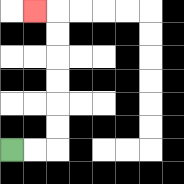{'start': '[0, 6]', 'end': '[1, 0]', 'path_directions': 'R,R,U,U,U,U,U,U,L', 'path_coordinates': '[[0, 6], [1, 6], [2, 6], [2, 5], [2, 4], [2, 3], [2, 2], [2, 1], [2, 0], [1, 0]]'}